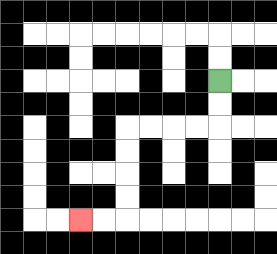{'start': '[9, 3]', 'end': '[3, 9]', 'path_directions': 'D,D,L,L,L,L,D,D,D,D,L,L', 'path_coordinates': '[[9, 3], [9, 4], [9, 5], [8, 5], [7, 5], [6, 5], [5, 5], [5, 6], [5, 7], [5, 8], [5, 9], [4, 9], [3, 9]]'}